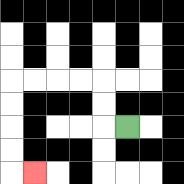{'start': '[5, 5]', 'end': '[1, 7]', 'path_directions': 'L,U,U,L,L,L,L,D,D,D,D,R', 'path_coordinates': '[[5, 5], [4, 5], [4, 4], [4, 3], [3, 3], [2, 3], [1, 3], [0, 3], [0, 4], [0, 5], [0, 6], [0, 7], [1, 7]]'}